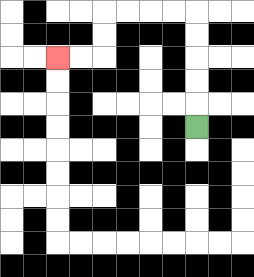{'start': '[8, 5]', 'end': '[2, 2]', 'path_directions': 'U,U,U,U,U,L,L,L,L,D,D,L,L', 'path_coordinates': '[[8, 5], [8, 4], [8, 3], [8, 2], [8, 1], [8, 0], [7, 0], [6, 0], [5, 0], [4, 0], [4, 1], [4, 2], [3, 2], [2, 2]]'}